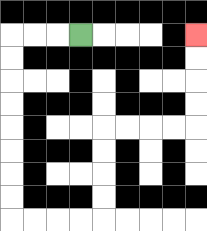{'start': '[3, 1]', 'end': '[8, 1]', 'path_directions': 'L,L,L,D,D,D,D,D,D,D,D,R,R,R,R,U,U,U,U,R,R,R,R,U,U,U,U', 'path_coordinates': '[[3, 1], [2, 1], [1, 1], [0, 1], [0, 2], [0, 3], [0, 4], [0, 5], [0, 6], [0, 7], [0, 8], [0, 9], [1, 9], [2, 9], [3, 9], [4, 9], [4, 8], [4, 7], [4, 6], [4, 5], [5, 5], [6, 5], [7, 5], [8, 5], [8, 4], [8, 3], [8, 2], [8, 1]]'}